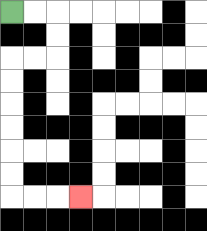{'start': '[0, 0]', 'end': '[3, 8]', 'path_directions': 'R,R,D,D,L,L,D,D,D,D,D,D,R,R,R', 'path_coordinates': '[[0, 0], [1, 0], [2, 0], [2, 1], [2, 2], [1, 2], [0, 2], [0, 3], [0, 4], [0, 5], [0, 6], [0, 7], [0, 8], [1, 8], [2, 8], [3, 8]]'}